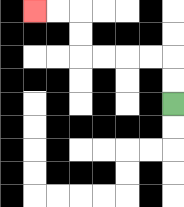{'start': '[7, 4]', 'end': '[1, 0]', 'path_directions': 'U,U,L,L,L,L,U,U,L,L', 'path_coordinates': '[[7, 4], [7, 3], [7, 2], [6, 2], [5, 2], [4, 2], [3, 2], [3, 1], [3, 0], [2, 0], [1, 0]]'}